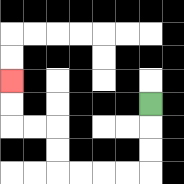{'start': '[6, 4]', 'end': '[0, 3]', 'path_directions': 'D,D,D,L,L,L,L,U,U,L,L,U,U', 'path_coordinates': '[[6, 4], [6, 5], [6, 6], [6, 7], [5, 7], [4, 7], [3, 7], [2, 7], [2, 6], [2, 5], [1, 5], [0, 5], [0, 4], [0, 3]]'}